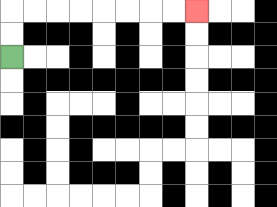{'start': '[0, 2]', 'end': '[8, 0]', 'path_directions': 'U,U,R,R,R,R,R,R,R,R', 'path_coordinates': '[[0, 2], [0, 1], [0, 0], [1, 0], [2, 0], [3, 0], [4, 0], [5, 0], [6, 0], [7, 0], [8, 0]]'}